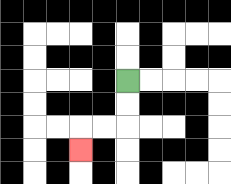{'start': '[5, 3]', 'end': '[3, 6]', 'path_directions': 'D,D,L,L,D', 'path_coordinates': '[[5, 3], [5, 4], [5, 5], [4, 5], [3, 5], [3, 6]]'}